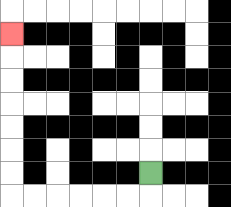{'start': '[6, 7]', 'end': '[0, 1]', 'path_directions': 'D,L,L,L,L,L,L,U,U,U,U,U,U,U', 'path_coordinates': '[[6, 7], [6, 8], [5, 8], [4, 8], [3, 8], [2, 8], [1, 8], [0, 8], [0, 7], [0, 6], [0, 5], [0, 4], [0, 3], [0, 2], [0, 1]]'}